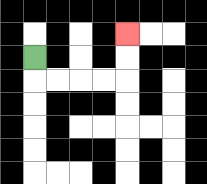{'start': '[1, 2]', 'end': '[5, 1]', 'path_directions': 'D,R,R,R,R,U,U', 'path_coordinates': '[[1, 2], [1, 3], [2, 3], [3, 3], [4, 3], [5, 3], [5, 2], [5, 1]]'}